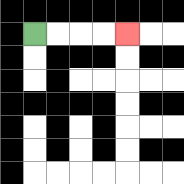{'start': '[1, 1]', 'end': '[5, 1]', 'path_directions': 'R,R,R,R', 'path_coordinates': '[[1, 1], [2, 1], [3, 1], [4, 1], [5, 1]]'}